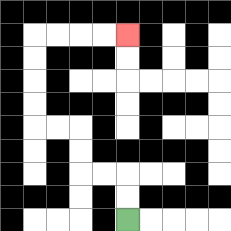{'start': '[5, 9]', 'end': '[5, 1]', 'path_directions': 'U,U,L,L,U,U,L,L,U,U,U,U,R,R,R,R', 'path_coordinates': '[[5, 9], [5, 8], [5, 7], [4, 7], [3, 7], [3, 6], [3, 5], [2, 5], [1, 5], [1, 4], [1, 3], [1, 2], [1, 1], [2, 1], [3, 1], [4, 1], [5, 1]]'}